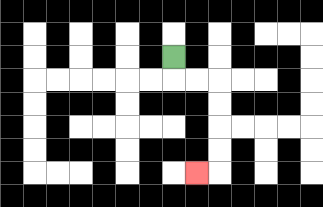{'start': '[7, 2]', 'end': '[8, 7]', 'path_directions': 'D,R,R,D,D,D,D,L', 'path_coordinates': '[[7, 2], [7, 3], [8, 3], [9, 3], [9, 4], [9, 5], [9, 6], [9, 7], [8, 7]]'}